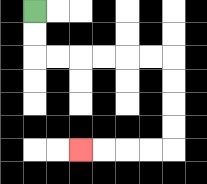{'start': '[1, 0]', 'end': '[3, 6]', 'path_directions': 'D,D,R,R,R,R,R,R,D,D,D,D,L,L,L,L', 'path_coordinates': '[[1, 0], [1, 1], [1, 2], [2, 2], [3, 2], [4, 2], [5, 2], [6, 2], [7, 2], [7, 3], [7, 4], [7, 5], [7, 6], [6, 6], [5, 6], [4, 6], [3, 6]]'}